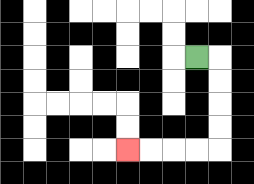{'start': '[8, 2]', 'end': '[5, 6]', 'path_directions': 'R,D,D,D,D,L,L,L,L', 'path_coordinates': '[[8, 2], [9, 2], [9, 3], [9, 4], [9, 5], [9, 6], [8, 6], [7, 6], [6, 6], [5, 6]]'}